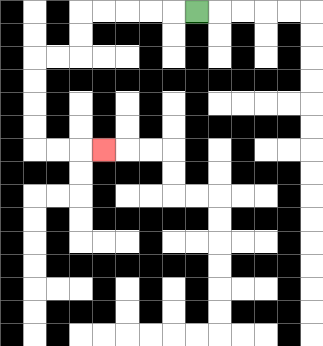{'start': '[8, 0]', 'end': '[4, 6]', 'path_directions': 'L,L,L,L,L,D,D,L,L,D,D,D,D,R,R,R', 'path_coordinates': '[[8, 0], [7, 0], [6, 0], [5, 0], [4, 0], [3, 0], [3, 1], [3, 2], [2, 2], [1, 2], [1, 3], [1, 4], [1, 5], [1, 6], [2, 6], [3, 6], [4, 6]]'}